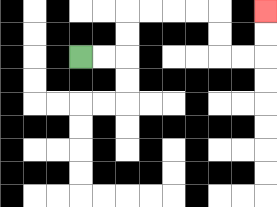{'start': '[3, 2]', 'end': '[11, 0]', 'path_directions': 'R,R,U,U,R,R,R,R,D,D,R,R,U,U', 'path_coordinates': '[[3, 2], [4, 2], [5, 2], [5, 1], [5, 0], [6, 0], [7, 0], [8, 0], [9, 0], [9, 1], [9, 2], [10, 2], [11, 2], [11, 1], [11, 0]]'}